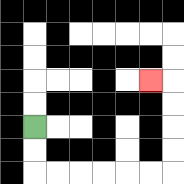{'start': '[1, 5]', 'end': '[6, 3]', 'path_directions': 'D,D,R,R,R,R,R,R,U,U,U,U,L', 'path_coordinates': '[[1, 5], [1, 6], [1, 7], [2, 7], [3, 7], [4, 7], [5, 7], [6, 7], [7, 7], [7, 6], [7, 5], [7, 4], [7, 3], [6, 3]]'}